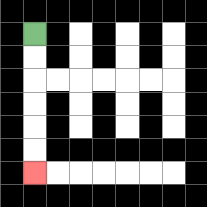{'start': '[1, 1]', 'end': '[1, 7]', 'path_directions': 'D,D,D,D,D,D', 'path_coordinates': '[[1, 1], [1, 2], [1, 3], [1, 4], [1, 5], [1, 6], [1, 7]]'}